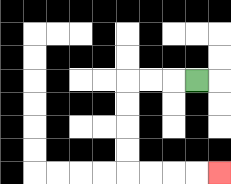{'start': '[8, 3]', 'end': '[9, 7]', 'path_directions': 'L,L,L,D,D,D,D,R,R,R,R', 'path_coordinates': '[[8, 3], [7, 3], [6, 3], [5, 3], [5, 4], [5, 5], [5, 6], [5, 7], [6, 7], [7, 7], [8, 7], [9, 7]]'}